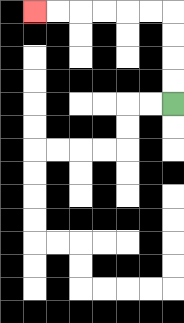{'start': '[7, 4]', 'end': '[1, 0]', 'path_directions': 'U,U,U,U,L,L,L,L,L,L', 'path_coordinates': '[[7, 4], [7, 3], [7, 2], [7, 1], [7, 0], [6, 0], [5, 0], [4, 0], [3, 0], [2, 0], [1, 0]]'}